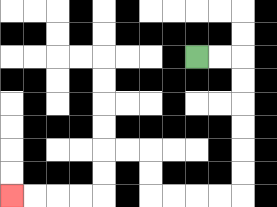{'start': '[8, 2]', 'end': '[0, 8]', 'path_directions': 'R,R,D,D,D,D,D,D,L,L,L,L,U,U,L,L,D,D,L,L,L,L', 'path_coordinates': '[[8, 2], [9, 2], [10, 2], [10, 3], [10, 4], [10, 5], [10, 6], [10, 7], [10, 8], [9, 8], [8, 8], [7, 8], [6, 8], [6, 7], [6, 6], [5, 6], [4, 6], [4, 7], [4, 8], [3, 8], [2, 8], [1, 8], [0, 8]]'}